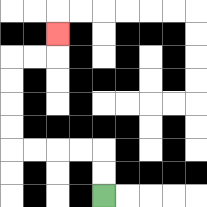{'start': '[4, 8]', 'end': '[2, 1]', 'path_directions': 'U,U,L,L,L,L,U,U,U,U,R,R,U', 'path_coordinates': '[[4, 8], [4, 7], [4, 6], [3, 6], [2, 6], [1, 6], [0, 6], [0, 5], [0, 4], [0, 3], [0, 2], [1, 2], [2, 2], [2, 1]]'}